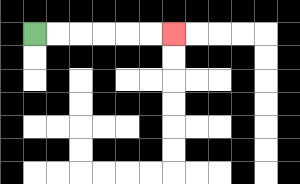{'start': '[1, 1]', 'end': '[7, 1]', 'path_directions': 'R,R,R,R,R,R', 'path_coordinates': '[[1, 1], [2, 1], [3, 1], [4, 1], [5, 1], [6, 1], [7, 1]]'}